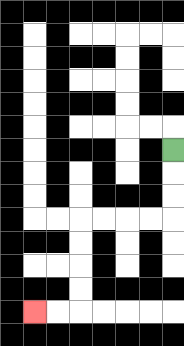{'start': '[7, 6]', 'end': '[1, 13]', 'path_directions': 'D,D,D,L,L,L,L,D,D,D,D,L,L', 'path_coordinates': '[[7, 6], [7, 7], [7, 8], [7, 9], [6, 9], [5, 9], [4, 9], [3, 9], [3, 10], [3, 11], [3, 12], [3, 13], [2, 13], [1, 13]]'}